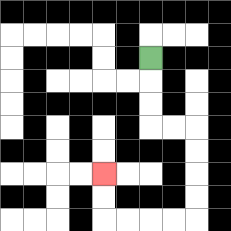{'start': '[6, 2]', 'end': '[4, 7]', 'path_directions': 'D,D,D,R,R,D,D,D,D,L,L,L,L,U,U', 'path_coordinates': '[[6, 2], [6, 3], [6, 4], [6, 5], [7, 5], [8, 5], [8, 6], [8, 7], [8, 8], [8, 9], [7, 9], [6, 9], [5, 9], [4, 9], [4, 8], [4, 7]]'}